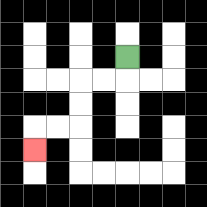{'start': '[5, 2]', 'end': '[1, 6]', 'path_directions': 'D,L,L,D,D,L,L,D', 'path_coordinates': '[[5, 2], [5, 3], [4, 3], [3, 3], [3, 4], [3, 5], [2, 5], [1, 5], [1, 6]]'}